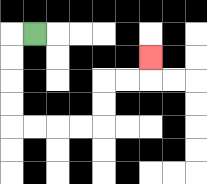{'start': '[1, 1]', 'end': '[6, 2]', 'path_directions': 'L,D,D,D,D,R,R,R,R,U,U,R,R,U', 'path_coordinates': '[[1, 1], [0, 1], [0, 2], [0, 3], [0, 4], [0, 5], [1, 5], [2, 5], [3, 5], [4, 5], [4, 4], [4, 3], [5, 3], [6, 3], [6, 2]]'}